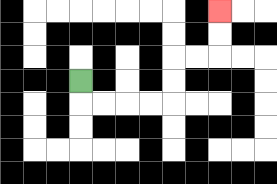{'start': '[3, 3]', 'end': '[9, 0]', 'path_directions': 'D,R,R,R,R,U,U,R,R,U,U', 'path_coordinates': '[[3, 3], [3, 4], [4, 4], [5, 4], [6, 4], [7, 4], [7, 3], [7, 2], [8, 2], [9, 2], [9, 1], [9, 0]]'}